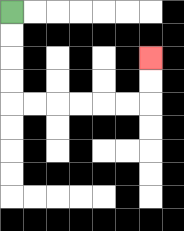{'start': '[0, 0]', 'end': '[6, 2]', 'path_directions': 'D,D,D,D,R,R,R,R,R,R,U,U', 'path_coordinates': '[[0, 0], [0, 1], [0, 2], [0, 3], [0, 4], [1, 4], [2, 4], [3, 4], [4, 4], [5, 4], [6, 4], [6, 3], [6, 2]]'}